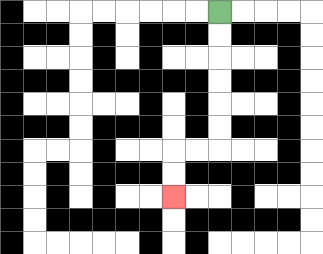{'start': '[9, 0]', 'end': '[7, 8]', 'path_directions': 'D,D,D,D,D,D,L,L,D,D', 'path_coordinates': '[[9, 0], [9, 1], [9, 2], [9, 3], [9, 4], [9, 5], [9, 6], [8, 6], [7, 6], [7, 7], [7, 8]]'}